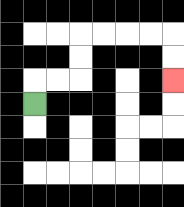{'start': '[1, 4]', 'end': '[7, 3]', 'path_directions': 'U,R,R,U,U,R,R,R,R,D,D', 'path_coordinates': '[[1, 4], [1, 3], [2, 3], [3, 3], [3, 2], [3, 1], [4, 1], [5, 1], [6, 1], [7, 1], [7, 2], [7, 3]]'}